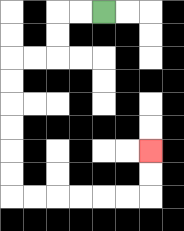{'start': '[4, 0]', 'end': '[6, 6]', 'path_directions': 'L,L,D,D,L,L,D,D,D,D,D,D,R,R,R,R,R,R,U,U', 'path_coordinates': '[[4, 0], [3, 0], [2, 0], [2, 1], [2, 2], [1, 2], [0, 2], [0, 3], [0, 4], [0, 5], [0, 6], [0, 7], [0, 8], [1, 8], [2, 8], [3, 8], [4, 8], [5, 8], [6, 8], [6, 7], [6, 6]]'}